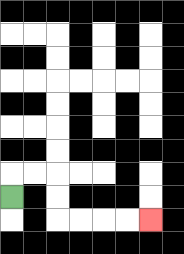{'start': '[0, 8]', 'end': '[6, 9]', 'path_directions': 'U,R,R,D,D,R,R,R,R', 'path_coordinates': '[[0, 8], [0, 7], [1, 7], [2, 7], [2, 8], [2, 9], [3, 9], [4, 9], [5, 9], [6, 9]]'}